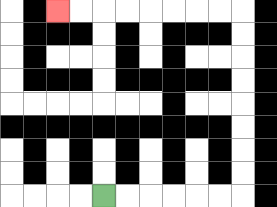{'start': '[4, 8]', 'end': '[2, 0]', 'path_directions': 'R,R,R,R,R,R,U,U,U,U,U,U,U,U,L,L,L,L,L,L,L,L', 'path_coordinates': '[[4, 8], [5, 8], [6, 8], [7, 8], [8, 8], [9, 8], [10, 8], [10, 7], [10, 6], [10, 5], [10, 4], [10, 3], [10, 2], [10, 1], [10, 0], [9, 0], [8, 0], [7, 0], [6, 0], [5, 0], [4, 0], [3, 0], [2, 0]]'}